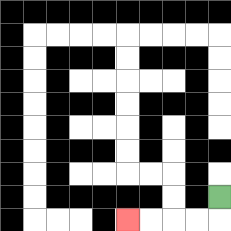{'start': '[9, 8]', 'end': '[5, 9]', 'path_directions': 'D,L,L,L,L', 'path_coordinates': '[[9, 8], [9, 9], [8, 9], [7, 9], [6, 9], [5, 9]]'}